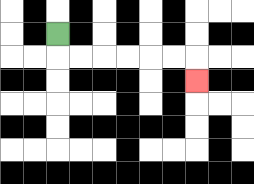{'start': '[2, 1]', 'end': '[8, 3]', 'path_directions': 'D,R,R,R,R,R,R,D', 'path_coordinates': '[[2, 1], [2, 2], [3, 2], [4, 2], [5, 2], [6, 2], [7, 2], [8, 2], [8, 3]]'}